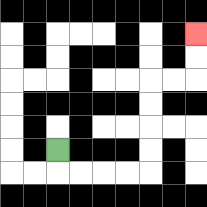{'start': '[2, 6]', 'end': '[8, 1]', 'path_directions': 'D,R,R,R,R,U,U,U,U,R,R,U,U', 'path_coordinates': '[[2, 6], [2, 7], [3, 7], [4, 7], [5, 7], [6, 7], [6, 6], [6, 5], [6, 4], [6, 3], [7, 3], [8, 3], [8, 2], [8, 1]]'}